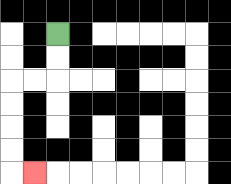{'start': '[2, 1]', 'end': '[1, 7]', 'path_directions': 'D,D,L,L,D,D,D,D,R', 'path_coordinates': '[[2, 1], [2, 2], [2, 3], [1, 3], [0, 3], [0, 4], [0, 5], [0, 6], [0, 7], [1, 7]]'}